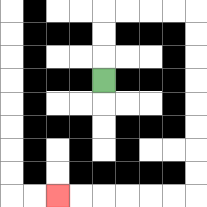{'start': '[4, 3]', 'end': '[2, 8]', 'path_directions': 'U,U,U,R,R,R,R,D,D,D,D,D,D,D,D,L,L,L,L,L,L', 'path_coordinates': '[[4, 3], [4, 2], [4, 1], [4, 0], [5, 0], [6, 0], [7, 0], [8, 0], [8, 1], [8, 2], [8, 3], [8, 4], [8, 5], [8, 6], [8, 7], [8, 8], [7, 8], [6, 8], [5, 8], [4, 8], [3, 8], [2, 8]]'}